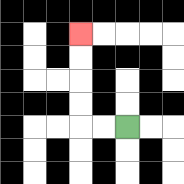{'start': '[5, 5]', 'end': '[3, 1]', 'path_directions': 'L,L,U,U,U,U', 'path_coordinates': '[[5, 5], [4, 5], [3, 5], [3, 4], [3, 3], [3, 2], [3, 1]]'}